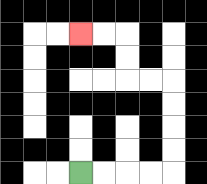{'start': '[3, 7]', 'end': '[3, 1]', 'path_directions': 'R,R,R,R,U,U,U,U,L,L,U,U,L,L', 'path_coordinates': '[[3, 7], [4, 7], [5, 7], [6, 7], [7, 7], [7, 6], [7, 5], [7, 4], [7, 3], [6, 3], [5, 3], [5, 2], [5, 1], [4, 1], [3, 1]]'}